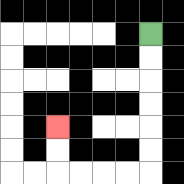{'start': '[6, 1]', 'end': '[2, 5]', 'path_directions': 'D,D,D,D,D,D,L,L,L,L,U,U', 'path_coordinates': '[[6, 1], [6, 2], [6, 3], [6, 4], [6, 5], [6, 6], [6, 7], [5, 7], [4, 7], [3, 7], [2, 7], [2, 6], [2, 5]]'}